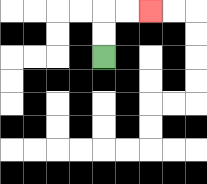{'start': '[4, 2]', 'end': '[6, 0]', 'path_directions': 'U,U,R,R', 'path_coordinates': '[[4, 2], [4, 1], [4, 0], [5, 0], [6, 0]]'}